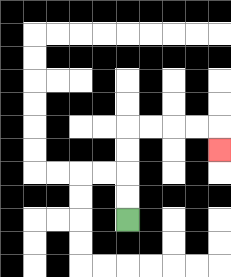{'start': '[5, 9]', 'end': '[9, 6]', 'path_directions': 'U,U,U,U,R,R,R,R,D', 'path_coordinates': '[[5, 9], [5, 8], [5, 7], [5, 6], [5, 5], [6, 5], [7, 5], [8, 5], [9, 5], [9, 6]]'}